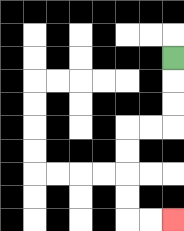{'start': '[7, 2]', 'end': '[7, 9]', 'path_directions': 'D,D,D,L,L,D,D,D,D,R,R', 'path_coordinates': '[[7, 2], [7, 3], [7, 4], [7, 5], [6, 5], [5, 5], [5, 6], [5, 7], [5, 8], [5, 9], [6, 9], [7, 9]]'}